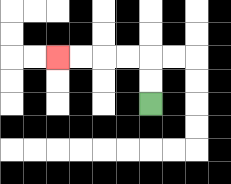{'start': '[6, 4]', 'end': '[2, 2]', 'path_directions': 'U,U,L,L,L,L', 'path_coordinates': '[[6, 4], [6, 3], [6, 2], [5, 2], [4, 2], [3, 2], [2, 2]]'}